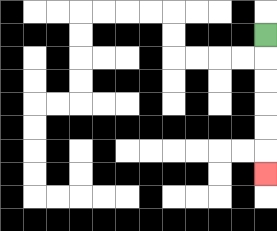{'start': '[11, 1]', 'end': '[11, 7]', 'path_directions': 'D,D,D,D,D,D', 'path_coordinates': '[[11, 1], [11, 2], [11, 3], [11, 4], [11, 5], [11, 6], [11, 7]]'}